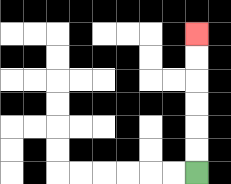{'start': '[8, 7]', 'end': '[8, 1]', 'path_directions': 'U,U,U,U,U,U', 'path_coordinates': '[[8, 7], [8, 6], [8, 5], [8, 4], [8, 3], [8, 2], [8, 1]]'}